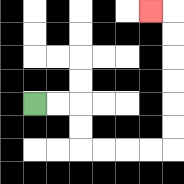{'start': '[1, 4]', 'end': '[6, 0]', 'path_directions': 'R,R,D,D,R,R,R,R,U,U,U,U,U,U,L', 'path_coordinates': '[[1, 4], [2, 4], [3, 4], [3, 5], [3, 6], [4, 6], [5, 6], [6, 6], [7, 6], [7, 5], [7, 4], [7, 3], [7, 2], [7, 1], [7, 0], [6, 0]]'}